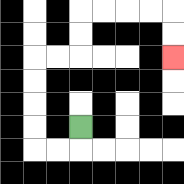{'start': '[3, 5]', 'end': '[7, 2]', 'path_directions': 'D,L,L,U,U,U,U,R,R,U,U,R,R,R,R,D,D', 'path_coordinates': '[[3, 5], [3, 6], [2, 6], [1, 6], [1, 5], [1, 4], [1, 3], [1, 2], [2, 2], [3, 2], [3, 1], [3, 0], [4, 0], [5, 0], [6, 0], [7, 0], [7, 1], [7, 2]]'}